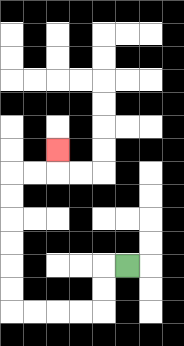{'start': '[5, 11]', 'end': '[2, 6]', 'path_directions': 'L,D,D,L,L,L,L,U,U,U,U,U,U,R,R,U', 'path_coordinates': '[[5, 11], [4, 11], [4, 12], [4, 13], [3, 13], [2, 13], [1, 13], [0, 13], [0, 12], [0, 11], [0, 10], [0, 9], [0, 8], [0, 7], [1, 7], [2, 7], [2, 6]]'}